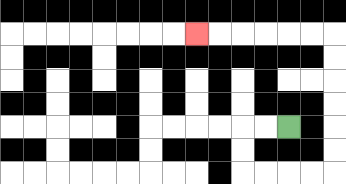{'start': '[12, 5]', 'end': '[8, 1]', 'path_directions': 'L,L,D,D,R,R,R,R,U,U,U,U,U,U,L,L,L,L,L,L', 'path_coordinates': '[[12, 5], [11, 5], [10, 5], [10, 6], [10, 7], [11, 7], [12, 7], [13, 7], [14, 7], [14, 6], [14, 5], [14, 4], [14, 3], [14, 2], [14, 1], [13, 1], [12, 1], [11, 1], [10, 1], [9, 1], [8, 1]]'}